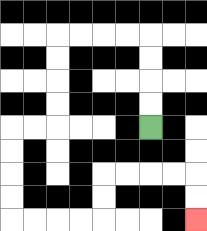{'start': '[6, 5]', 'end': '[8, 9]', 'path_directions': 'U,U,U,U,L,L,L,L,D,D,D,D,L,L,D,D,D,D,R,R,R,R,U,U,R,R,R,R,D,D', 'path_coordinates': '[[6, 5], [6, 4], [6, 3], [6, 2], [6, 1], [5, 1], [4, 1], [3, 1], [2, 1], [2, 2], [2, 3], [2, 4], [2, 5], [1, 5], [0, 5], [0, 6], [0, 7], [0, 8], [0, 9], [1, 9], [2, 9], [3, 9], [4, 9], [4, 8], [4, 7], [5, 7], [6, 7], [7, 7], [8, 7], [8, 8], [8, 9]]'}